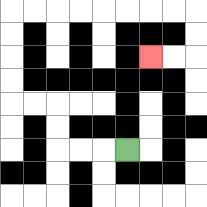{'start': '[5, 6]', 'end': '[6, 2]', 'path_directions': 'L,L,L,U,U,L,L,U,U,U,U,R,R,R,R,R,R,R,R,D,D,L,L', 'path_coordinates': '[[5, 6], [4, 6], [3, 6], [2, 6], [2, 5], [2, 4], [1, 4], [0, 4], [0, 3], [0, 2], [0, 1], [0, 0], [1, 0], [2, 0], [3, 0], [4, 0], [5, 0], [6, 0], [7, 0], [8, 0], [8, 1], [8, 2], [7, 2], [6, 2]]'}